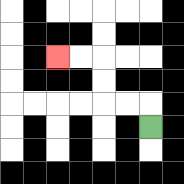{'start': '[6, 5]', 'end': '[2, 2]', 'path_directions': 'U,L,L,U,U,L,L', 'path_coordinates': '[[6, 5], [6, 4], [5, 4], [4, 4], [4, 3], [4, 2], [3, 2], [2, 2]]'}